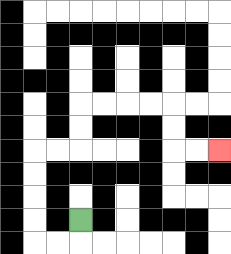{'start': '[3, 9]', 'end': '[9, 6]', 'path_directions': 'D,L,L,U,U,U,U,R,R,U,U,R,R,R,R,D,D,R,R', 'path_coordinates': '[[3, 9], [3, 10], [2, 10], [1, 10], [1, 9], [1, 8], [1, 7], [1, 6], [2, 6], [3, 6], [3, 5], [3, 4], [4, 4], [5, 4], [6, 4], [7, 4], [7, 5], [7, 6], [8, 6], [9, 6]]'}